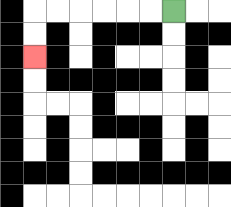{'start': '[7, 0]', 'end': '[1, 2]', 'path_directions': 'L,L,L,L,L,L,D,D', 'path_coordinates': '[[7, 0], [6, 0], [5, 0], [4, 0], [3, 0], [2, 0], [1, 0], [1, 1], [1, 2]]'}